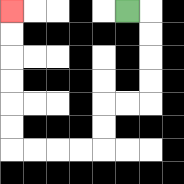{'start': '[5, 0]', 'end': '[0, 0]', 'path_directions': 'R,D,D,D,D,L,L,D,D,L,L,L,L,U,U,U,U,U,U', 'path_coordinates': '[[5, 0], [6, 0], [6, 1], [6, 2], [6, 3], [6, 4], [5, 4], [4, 4], [4, 5], [4, 6], [3, 6], [2, 6], [1, 6], [0, 6], [0, 5], [0, 4], [0, 3], [0, 2], [0, 1], [0, 0]]'}